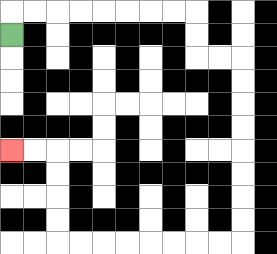{'start': '[0, 1]', 'end': '[0, 6]', 'path_directions': 'U,R,R,R,R,R,R,R,R,D,D,R,R,D,D,D,D,D,D,D,D,L,L,L,L,L,L,L,L,U,U,U,U,L,L', 'path_coordinates': '[[0, 1], [0, 0], [1, 0], [2, 0], [3, 0], [4, 0], [5, 0], [6, 0], [7, 0], [8, 0], [8, 1], [8, 2], [9, 2], [10, 2], [10, 3], [10, 4], [10, 5], [10, 6], [10, 7], [10, 8], [10, 9], [10, 10], [9, 10], [8, 10], [7, 10], [6, 10], [5, 10], [4, 10], [3, 10], [2, 10], [2, 9], [2, 8], [2, 7], [2, 6], [1, 6], [0, 6]]'}